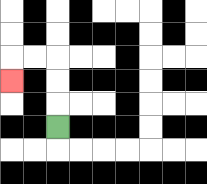{'start': '[2, 5]', 'end': '[0, 3]', 'path_directions': 'U,U,U,L,L,D', 'path_coordinates': '[[2, 5], [2, 4], [2, 3], [2, 2], [1, 2], [0, 2], [0, 3]]'}